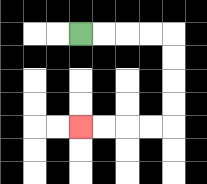{'start': '[3, 1]', 'end': '[3, 5]', 'path_directions': 'R,R,R,R,D,D,D,D,L,L,L,L', 'path_coordinates': '[[3, 1], [4, 1], [5, 1], [6, 1], [7, 1], [7, 2], [7, 3], [7, 4], [7, 5], [6, 5], [5, 5], [4, 5], [3, 5]]'}